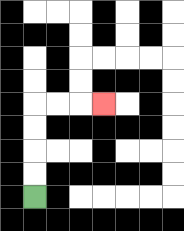{'start': '[1, 8]', 'end': '[4, 4]', 'path_directions': 'U,U,U,U,R,R,R', 'path_coordinates': '[[1, 8], [1, 7], [1, 6], [1, 5], [1, 4], [2, 4], [3, 4], [4, 4]]'}